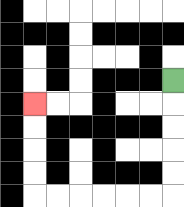{'start': '[7, 3]', 'end': '[1, 4]', 'path_directions': 'D,D,D,D,D,L,L,L,L,L,L,U,U,U,U', 'path_coordinates': '[[7, 3], [7, 4], [7, 5], [7, 6], [7, 7], [7, 8], [6, 8], [5, 8], [4, 8], [3, 8], [2, 8], [1, 8], [1, 7], [1, 6], [1, 5], [1, 4]]'}